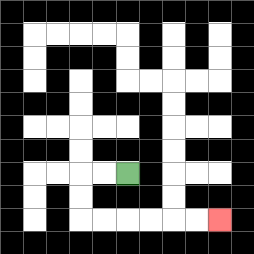{'start': '[5, 7]', 'end': '[9, 9]', 'path_directions': 'L,L,D,D,R,R,R,R,R,R', 'path_coordinates': '[[5, 7], [4, 7], [3, 7], [3, 8], [3, 9], [4, 9], [5, 9], [6, 9], [7, 9], [8, 9], [9, 9]]'}